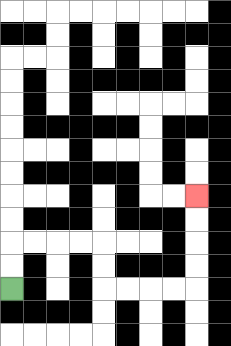{'start': '[0, 12]', 'end': '[8, 8]', 'path_directions': 'U,U,R,R,R,R,D,D,R,R,R,R,U,U,U,U', 'path_coordinates': '[[0, 12], [0, 11], [0, 10], [1, 10], [2, 10], [3, 10], [4, 10], [4, 11], [4, 12], [5, 12], [6, 12], [7, 12], [8, 12], [8, 11], [8, 10], [8, 9], [8, 8]]'}